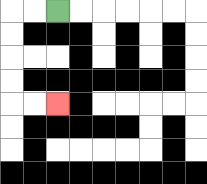{'start': '[2, 0]', 'end': '[2, 4]', 'path_directions': 'L,L,D,D,D,D,R,R', 'path_coordinates': '[[2, 0], [1, 0], [0, 0], [0, 1], [0, 2], [0, 3], [0, 4], [1, 4], [2, 4]]'}